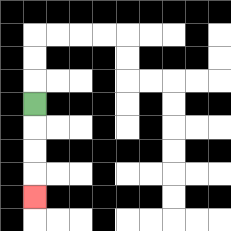{'start': '[1, 4]', 'end': '[1, 8]', 'path_directions': 'D,D,D,D', 'path_coordinates': '[[1, 4], [1, 5], [1, 6], [1, 7], [1, 8]]'}